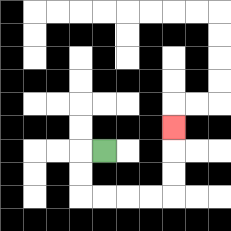{'start': '[4, 6]', 'end': '[7, 5]', 'path_directions': 'L,D,D,R,R,R,R,U,U,U', 'path_coordinates': '[[4, 6], [3, 6], [3, 7], [3, 8], [4, 8], [5, 8], [6, 8], [7, 8], [7, 7], [7, 6], [7, 5]]'}